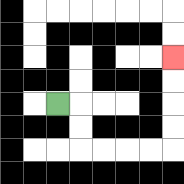{'start': '[2, 4]', 'end': '[7, 2]', 'path_directions': 'R,D,D,R,R,R,R,U,U,U,U', 'path_coordinates': '[[2, 4], [3, 4], [3, 5], [3, 6], [4, 6], [5, 6], [6, 6], [7, 6], [7, 5], [7, 4], [7, 3], [7, 2]]'}